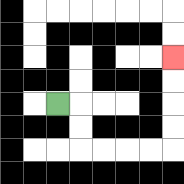{'start': '[2, 4]', 'end': '[7, 2]', 'path_directions': 'R,D,D,R,R,R,R,U,U,U,U', 'path_coordinates': '[[2, 4], [3, 4], [3, 5], [3, 6], [4, 6], [5, 6], [6, 6], [7, 6], [7, 5], [7, 4], [7, 3], [7, 2]]'}